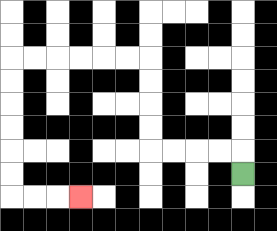{'start': '[10, 7]', 'end': '[3, 8]', 'path_directions': 'U,L,L,L,L,U,U,U,U,L,L,L,L,L,L,D,D,D,D,D,D,R,R,R', 'path_coordinates': '[[10, 7], [10, 6], [9, 6], [8, 6], [7, 6], [6, 6], [6, 5], [6, 4], [6, 3], [6, 2], [5, 2], [4, 2], [3, 2], [2, 2], [1, 2], [0, 2], [0, 3], [0, 4], [0, 5], [0, 6], [0, 7], [0, 8], [1, 8], [2, 8], [3, 8]]'}